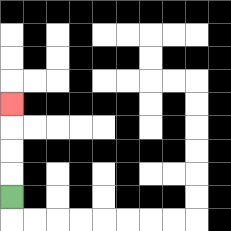{'start': '[0, 8]', 'end': '[0, 4]', 'path_directions': 'U,U,U,U', 'path_coordinates': '[[0, 8], [0, 7], [0, 6], [0, 5], [0, 4]]'}